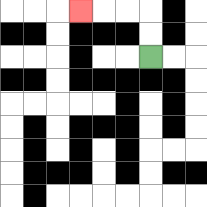{'start': '[6, 2]', 'end': '[3, 0]', 'path_directions': 'U,U,L,L,L', 'path_coordinates': '[[6, 2], [6, 1], [6, 0], [5, 0], [4, 0], [3, 0]]'}